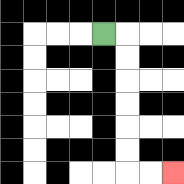{'start': '[4, 1]', 'end': '[7, 7]', 'path_directions': 'R,D,D,D,D,D,D,R,R', 'path_coordinates': '[[4, 1], [5, 1], [5, 2], [5, 3], [5, 4], [5, 5], [5, 6], [5, 7], [6, 7], [7, 7]]'}